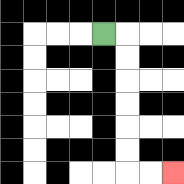{'start': '[4, 1]', 'end': '[7, 7]', 'path_directions': 'R,D,D,D,D,D,D,R,R', 'path_coordinates': '[[4, 1], [5, 1], [5, 2], [5, 3], [5, 4], [5, 5], [5, 6], [5, 7], [6, 7], [7, 7]]'}